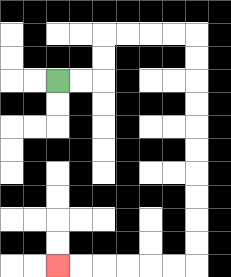{'start': '[2, 3]', 'end': '[2, 11]', 'path_directions': 'R,R,U,U,R,R,R,R,D,D,D,D,D,D,D,D,D,D,L,L,L,L,L,L', 'path_coordinates': '[[2, 3], [3, 3], [4, 3], [4, 2], [4, 1], [5, 1], [6, 1], [7, 1], [8, 1], [8, 2], [8, 3], [8, 4], [8, 5], [8, 6], [8, 7], [8, 8], [8, 9], [8, 10], [8, 11], [7, 11], [6, 11], [5, 11], [4, 11], [3, 11], [2, 11]]'}